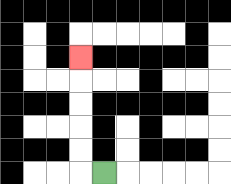{'start': '[4, 7]', 'end': '[3, 2]', 'path_directions': 'L,U,U,U,U,U', 'path_coordinates': '[[4, 7], [3, 7], [3, 6], [3, 5], [3, 4], [3, 3], [3, 2]]'}